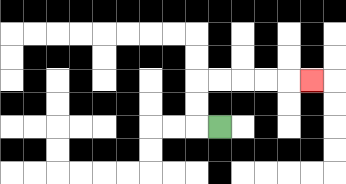{'start': '[9, 5]', 'end': '[13, 3]', 'path_directions': 'L,U,U,R,R,R,R,R', 'path_coordinates': '[[9, 5], [8, 5], [8, 4], [8, 3], [9, 3], [10, 3], [11, 3], [12, 3], [13, 3]]'}